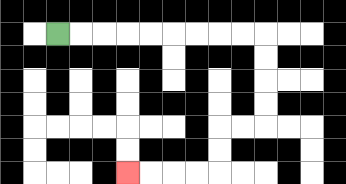{'start': '[2, 1]', 'end': '[5, 7]', 'path_directions': 'R,R,R,R,R,R,R,R,R,D,D,D,D,L,L,D,D,L,L,L,L', 'path_coordinates': '[[2, 1], [3, 1], [4, 1], [5, 1], [6, 1], [7, 1], [8, 1], [9, 1], [10, 1], [11, 1], [11, 2], [11, 3], [11, 4], [11, 5], [10, 5], [9, 5], [9, 6], [9, 7], [8, 7], [7, 7], [6, 7], [5, 7]]'}